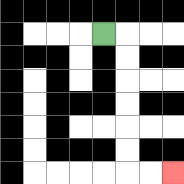{'start': '[4, 1]', 'end': '[7, 7]', 'path_directions': 'R,D,D,D,D,D,D,R,R', 'path_coordinates': '[[4, 1], [5, 1], [5, 2], [5, 3], [5, 4], [5, 5], [5, 6], [5, 7], [6, 7], [7, 7]]'}